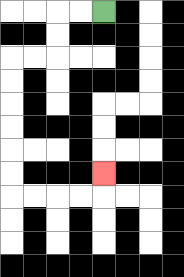{'start': '[4, 0]', 'end': '[4, 7]', 'path_directions': 'L,L,D,D,L,L,D,D,D,D,D,D,R,R,R,R,U', 'path_coordinates': '[[4, 0], [3, 0], [2, 0], [2, 1], [2, 2], [1, 2], [0, 2], [0, 3], [0, 4], [0, 5], [0, 6], [0, 7], [0, 8], [1, 8], [2, 8], [3, 8], [4, 8], [4, 7]]'}